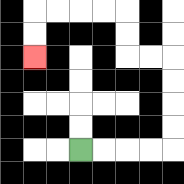{'start': '[3, 6]', 'end': '[1, 2]', 'path_directions': 'R,R,R,R,U,U,U,U,L,L,U,U,L,L,L,L,D,D', 'path_coordinates': '[[3, 6], [4, 6], [5, 6], [6, 6], [7, 6], [7, 5], [7, 4], [7, 3], [7, 2], [6, 2], [5, 2], [5, 1], [5, 0], [4, 0], [3, 0], [2, 0], [1, 0], [1, 1], [1, 2]]'}